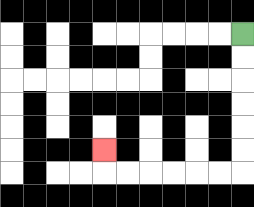{'start': '[10, 1]', 'end': '[4, 6]', 'path_directions': 'D,D,D,D,D,D,L,L,L,L,L,L,U', 'path_coordinates': '[[10, 1], [10, 2], [10, 3], [10, 4], [10, 5], [10, 6], [10, 7], [9, 7], [8, 7], [7, 7], [6, 7], [5, 7], [4, 7], [4, 6]]'}